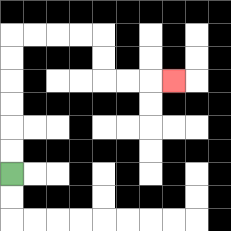{'start': '[0, 7]', 'end': '[7, 3]', 'path_directions': 'U,U,U,U,U,U,R,R,R,R,D,D,R,R,R', 'path_coordinates': '[[0, 7], [0, 6], [0, 5], [0, 4], [0, 3], [0, 2], [0, 1], [1, 1], [2, 1], [3, 1], [4, 1], [4, 2], [4, 3], [5, 3], [6, 3], [7, 3]]'}